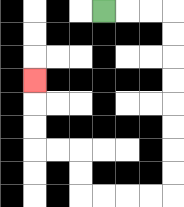{'start': '[4, 0]', 'end': '[1, 3]', 'path_directions': 'R,R,R,D,D,D,D,D,D,D,D,L,L,L,L,U,U,L,L,U,U,U', 'path_coordinates': '[[4, 0], [5, 0], [6, 0], [7, 0], [7, 1], [7, 2], [7, 3], [7, 4], [7, 5], [7, 6], [7, 7], [7, 8], [6, 8], [5, 8], [4, 8], [3, 8], [3, 7], [3, 6], [2, 6], [1, 6], [1, 5], [1, 4], [1, 3]]'}